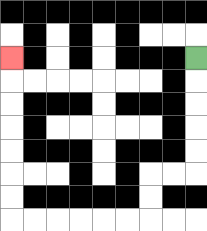{'start': '[8, 2]', 'end': '[0, 2]', 'path_directions': 'D,D,D,D,D,L,L,D,D,L,L,L,L,L,L,U,U,U,U,U,U,U', 'path_coordinates': '[[8, 2], [8, 3], [8, 4], [8, 5], [8, 6], [8, 7], [7, 7], [6, 7], [6, 8], [6, 9], [5, 9], [4, 9], [3, 9], [2, 9], [1, 9], [0, 9], [0, 8], [0, 7], [0, 6], [0, 5], [0, 4], [0, 3], [0, 2]]'}